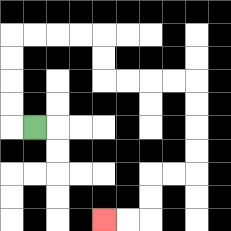{'start': '[1, 5]', 'end': '[4, 9]', 'path_directions': 'L,U,U,U,U,R,R,R,R,D,D,R,R,R,R,D,D,D,D,L,L,D,D,L,L', 'path_coordinates': '[[1, 5], [0, 5], [0, 4], [0, 3], [0, 2], [0, 1], [1, 1], [2, 1], [3, 1], [4, 1], [4, 2], [4, 3], [5, 3], [6, 3], [7, 3], [8, 3], [8, 4], [8, 5], [8, 6], [8, 7], [7, 7], [6, 7], [6, 8], [6, 9], [5, 9], [4, 9]]'}